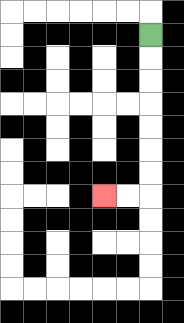{'start': '[6, 1]', 'end': '[4, 8]', 'path_directions': 'D,D,D,D,D,D,D,L,L', 'path_coordinates': '[[6, 1], [6, 2], [6, 3], [6, 4], [6, 5], [6, 6], [6, 7], [6, 8], [5, 8], [4, 8]]'}